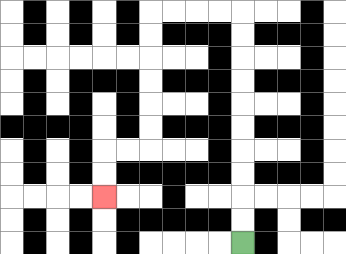{'start': '[10, 10]', 'end': '[4, 8]', 'path_directions': 'U,U,U,U,U,U,U,U,U,U,L,L,L,L,D,D,D,D,D,D,L,L,D,D', 'path_coordinates': '[[10, 10], [10, 9], [10, 8], [10, 7], [10, 6], [10, 5], [10, 4], [10, 3], [10, 2], [10, 1], [10, 0], [9, 0], [8, 0], [7, 0], [6, 0], [6, 1], [6, 2], [6, 3], [6, 4], [6, 5], [6, 6], [5, 6], [4, 6], [4, 7], [4, 8]]'}